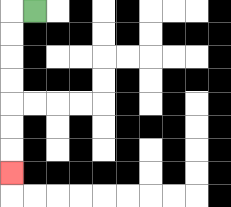{'start': '[1, 0]', 'end': '[0, 7]', 'path_directions': 'L,D,D,D,D,D,D,D', 'path_coordinates': '[[1, 0], [0, 0], [0, 1], [0, 2], [0, 3], [0, 4], [0, 5], [0, 6], [0, 7]]'}